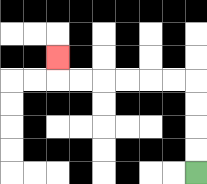{'start': '[8, 7]', 'end': '[2, 2]', 'path_directions': 'U,U,U,U,L,L,L,L,L,L,U', 'path_coordinates': '[[8, 7], [8, 6], [8, 5], [8, 4], [8, 3], [7, 3], [6, 3], [5, 3], [4, 3], [3, 3], [2, 3], [2, 2]]'}